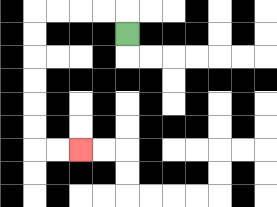{'start': '[5, 1]', 'end': '[3, 6]', 'path_directions': 'U,L,L,L,L,D,D,D,D,D,D,R,R', 'path_coordinates': '[[5, 1], [5, 0], [4, 0], [3, 0], [2, 0], [1, 0], [1, 1], [1, 2], [1, 3], [1, 4], [1, 5], [1, 6], [2, 6], [3, 6]]'}